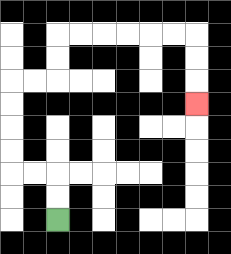{'start': '[2, 9]', 'end': '[8, 4]', 'path_directions': 'U,U,L,L,U,U,U,U,R,R,U,U,R,R,R,R,R,R,D,D,D', 'path_coordinates': '[[2, 9], [2, 8], [2, 7], [1, 7], [0, 7], [0, 6], [0, 5], [0, 4], [0, 3], [1, 3], [2, 3], [2, 2], [2, 1], [3, 1], [4, 1], [5, 1], [6, 1], [7, 1], [8, 1], [8, 2], [8, 3], [8, 4]]'}